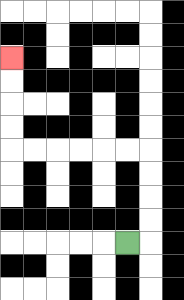{'start': '[5, 10]', 'end': '[0, 2]', 'path_directions': 'R,U,U,U,U,L,L,L,L,L,L,U,U,U,U', 'path_coordinates': '[[5, 10], [6, 10], [6, 9], [6, 8], [6, 7], [6, 6], [5, 6], [4, 6], [3, 6], [2, 6], [1, 6], [0, 6], [0, 5], [0, 4], [0, 3], [0, 2]]'}